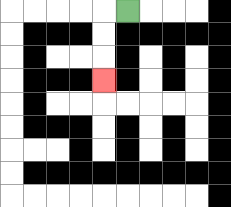{'start': '[5, 0]', 'end': '[4, 3]', 'path_directions': 'L,D,D,D', 'path_coordinates': '[[5, 0], [4, 0], [4, 1], [4, 2], [4, 3]]'}